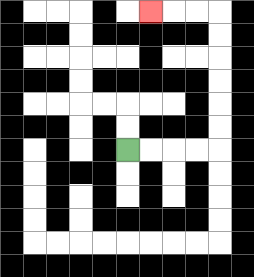{'start': '[5, 6]', 'end': '[6, 0]', 'path_directions': 'R,R,R,R,U,U,U,U,U,U,L,L,L', 'path_coordinates': '[[5, 6], [6, 6], [7, 6], [8, 6], [9, 6], [9, 5], [9, 4], [9, 3], [9, 2], [9, 1], [9, 0], [8, 0], [7, 0], [6, 0]]'}